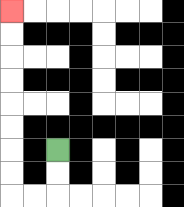{'start': '[2, 6]', 'end': '[0, 0]', 'path_directions': 'D,D,L,L,U,U,U,U,U,U,U,U', 'path_coordinates': '[[2, 6], [2, 7], [2, 8], [1, 8], [0, 8], [0, 7], [0, 6], [0, 5], [0, 4], [0, 3], [0, 2], [0, 1], [0, 0]]'}